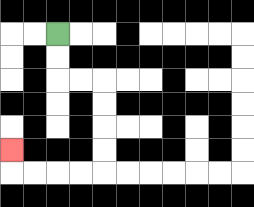{'start': '[2, 1]', 'end': '[0, 6]', 'path_directions': 'D,D,R,R,D,D,D,D,L,L,L,L,U', 'path_coordinates': '[[2, 1], [2, 2], [2, 3], [3, 3], [4, 3], [4, 4], [4, 5], [4, 6], [4, 7], [3, 7], [2, 7], [1, 7], [0, 7], [0, 6]]'}